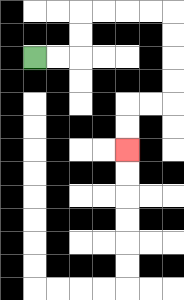{'start': '[1, 2]', 'end': '[5, 6]', 'path_directions': 'R,R,U,U,R,R,R,R,D,D,D,D,L,L,D,D', 'path_coordinates': '[[1, 2], [2, 2], [3, 2], [3, 1], [3, 0], [4, 0], [5, 0], [6, 0], [7, 0], [7, 1], [7, 2], [7, 3], [7, 4], [6, 4], [5, 4], [5, 5], [5, 6]]'}